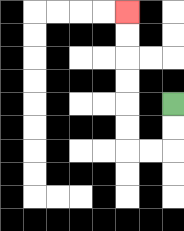{'start': '[7, 4]', 'end': '[5, 0]', 'path_directions': 'D,D,L,L,U,U,U,U,U,U', 'path_coordinates': '[[7, 4], [7, 5], [7, 6], [6, 6], [5, 6], [5, 5], [5, 4], [5, 3], [5, 2], [5, 1], [5, 0]]'}